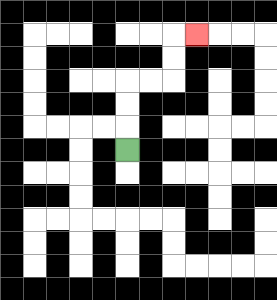{'start': '[5, 6]', 'end': '[8, 1]', 'path_directions': 'U,U,U,R,R,U,U,R', 'path_coordinates': '[[5, 6], [5, 5], [5, 4], [5, 3], [6, 3], [7, 3], [7, 2], [7, 1], [8, 1]]'}